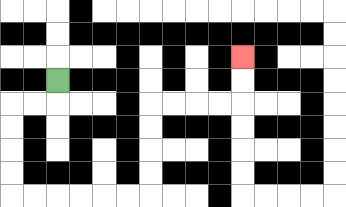{'start': '[2, 3]', 'end': '[10, 2]', 'path_directions': 'D,L,L,D,D,D,D,R,R,R,R,R,R,U,U,U,U,R,R,R,R,U,U', 'path_coordinates': '[[2, 3], [2, 4], [1, 4], [0, 4], [0, 5], [0, 6], [0, 7], [0, 8], [1, 8], [2, 8], [3, 8], [4, 8], [5, 8], [6, 8], [6, 7], [6, 6], [6, 5], [6, 4], [7, 4], [8, 4], [9, 4], [10, 4], [10, 3], [10, 2]]'}